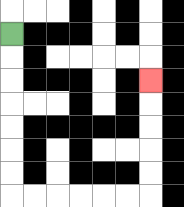{'start': '[0, 1]', 'end': '[6, 3]', 'path_directions': 'D,D,D,D,D,D,D,R,R,R,R,R,R,U,U,U,U,U', 'path_coordinates': '[[0, 1], [0, 2], [0, 3], [0, 4], [0, 5], [0, 6], [0, 7], [0, 8], [1, 8], [2, 8], [3, 8], [4, 8], [5, 8], [6, 8], [6, 7], [6, 6], [6, 5], [6, 4], [6, 3]]'}